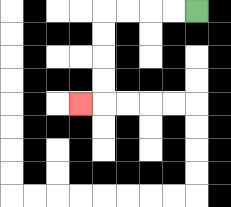{'start': '[8, 0]', 'end': '[3, 4]', 'path_directions': 'L,L,L,L,D,D,D,D,L', 'path_coordinates': '[[8, 0], [7, 0], [6, 0], [5, 0], [4, 0], [4, 1], [4, 2], [4, 3], [4, 4], [3, 4]]'}